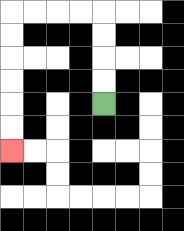{'start': '[4, 4]', 'end': '[0, 6]', 'path_directions': 'U,U,U,U,L,L,L,L,D,D,D,D,D,D', 'path_coordinates': '[[4, 4], [4, 3], [4, 2], [4, 1], [4, 0], [3, 0], [2, 0], [1, 0], [0, 0], [0, 1], [0, 2], [0, 3], [0, 4], [0, 5], [0, 6]]'}